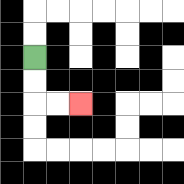{'start': '[1, 2]', 'end': '[3, 4]', 'path_directions': 'D,D,R,R', 'path_coordinates': '[[1, 2], [1, 3], [1, 4], [2, 4], [3, 4]]'}